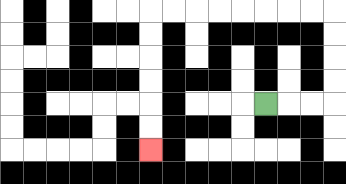{'start': '[11, 4]', 'end': '[6, 6]', 'path_directions': 'R,R,R,U,U,U,U,L,L,L,L,L,L,L,L,D,D,D,D,D,D', 'path_coordinates': '[[11, 4], [12, 4], [13, 4], [14, 4], [14, 3], [14, 2], [14, 1], [14, 0], [13, 0], [12, 0], [11, 0], [10, 0], [9, 0], [8, 0], [7, 0], [6, 0], [6, 1], [6, 2], [6, 3], [6, 4], [6, 5], [6, 6]]'}